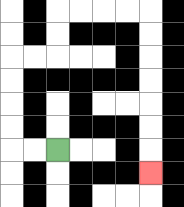{'start': '[2, 6]', 'end': '[6, 7]', 'path_directions': 'L,L,U,U,U,U,R,R,U,U,R,R,R,R,D,D,D,D,D,D,D', 'path_coordinates': '[[2, 6], [1, 6], [0, 6], [0, 5], [0, 4], [0, 3], [0, 2], [1, 2], [2, 2], [2, 1], [2, 0], [3, 0], [4, 0], [5, 0], [6, 0], [6, 1], [6, 2], [6, 3], [6, 4], [6, 5], [6, 6], [6, 7]]'}